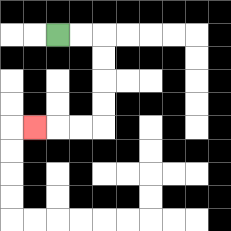{'start': '[2, 1]', 'end': '[1, 5]', 'path_directions': 'R,R,D,D,D,D,L,L,L', 'path_coordinates': '[[2, 1], [3, 1], [4, 1], [4, 2], [4, 3], [4, 4], [4, 5], [3, 5], [2, 5], [1, 5]]'}